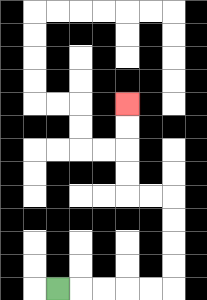{'start': '[2, 12]', 'end': '[5, 4]', 'path_directions': 'R,R,R,R,R,U,U,U,U,L,L,U,U,U,U', 'path_coordinates': '[[2, 12], [3, 12], [4, 12], [5, 12], [6, 12], [7, 12], [7, 11], [7, 10], [7, 9], [7, 8], [6, 8], [5, 8], [5, 7], [5, 6], [5, 5], [5, 4]]'}